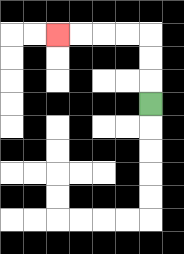{'start': '[6, 4]', 'end': '[2, 1]', 'path_directions': 'U,U,U,L,L,L,L', 'path_coordinates': '[[6, 4], [6, 3], [6, 2], [6, 1], [5, 1], [4, 1], [3, 1], [2, 1]]'}